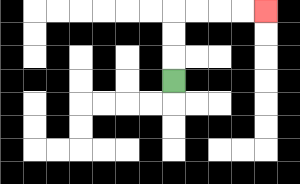{'start': '[7, 3]', 'end': '[11, 0]', 'path_directions': 'U,U,U,R,R,R,R', 'path_coordinates': '[[7, 3], [7, 2], [7, 1], [7, 0], [8, 0], [9, 0], [10, 0], [11, 0]]'}